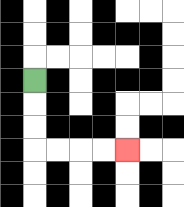{'start': '[1, 3]', 'end': '[5, 6]', 'path_directions': 'D,D,D,R,R,R,R', 'path_coordinates': '[[1, 3], [1, 4], [1, 5], [1, 6], [2, 6], [3, 6], [4, 6], [5, 6]]'}